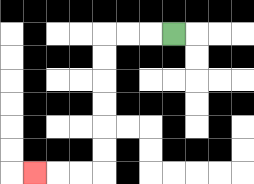{'start': '[7, 1]', 'end': '[1, 7]', 'path_directions': 'L,L,L,D,D,D,D,D,D,L,L,L', 'path_coordinates': '[[7, 1], [6, 1], [5, 1], [4, 1], [4, 2], [4, 3], [4, 4], [4, 5], [4, 6], [4, 7], [3, 7], [2, 7], [1, 7]]'}